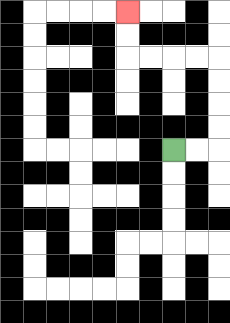{'start': '[7, 6]', 'end': '[5, 0]', 'path_directions': 'R,R,U,U,U,U,L,L,L,L,U,U', 'path_coordinates': '[[7, 6], [8, 6], [9, 6], [9, 5], [9, 4], [9, 3], [9, 2], [8, 2], [7, 2], [6, 2], [5, 2], [5, 1], [5, 0]]'}